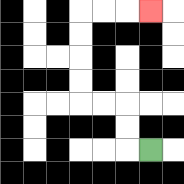{'start': '[6, 6]', 'end': '[6, 0]', 'path_directions': 'L,U,U,L,L,U,U,U,U,R,R,R', 'path_coordinates': '[[6, 6], [5, 6], [5, 5], [5, 4], [4, 4], [3, 4], [3, 3], [3, 2], [3, 1], [3, 0], [4, 0], [5, 0], [6, 0]]'}